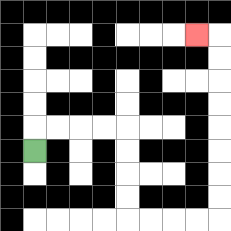{'start': '[1, 6]', 'end': '[8, 1]', 'path_directions': 'U,R,R,R,R,D,D,D,D,R,R,R,R,U,U,U,U,U,U,U,U,L', 'path_coordinates': '[[1, 6], [1, 5], [2, 5], [3, 5], [4, 5], [5, 5], [5, 6], [5, 7], [5, 8], [5, 9], [6, 9], [7, 9], [8, 9], [9, 9], [9, 8], [9, 7], [9, 6], [9, 5], [9, 4], [9, 3], [9, 2], [9, 1], [8, 1]]'}